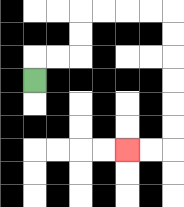{'start': '[1, 3]', 'end': '[5, 6]', 'path_directions': 'U,R,R,U,U,R,R,R,R,D,D,D,D,D,D,L,L', 'path_coordinates': '[[1, 3], [1, 2], [2, 2], [3, 2], [3, 1], [3, 0], [4, 0], [5, 0], [6, 0], [7, 0], [7, 1], [7, 2], [7, 3], [7, 4], [7, 5], [7, 6], [6, 6], [5, 6]]'}